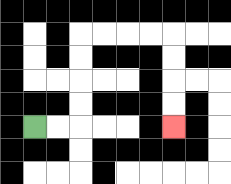{'start': '[1, 5]', 'end': '[7, 5]', 'path_directions': 'R,R,U,U,U,U,R,R,R,R,D,D,D,D', 'path_coordinates': '[[1, 5], [2, 5], [3, 5], [3, 4], [3, 3], [3, 2], [3, 1], [4, 1], [5, 1], [6, 1], [7, 1], [7, 2], [7, 3], [7, 4], [7, 5]]'}